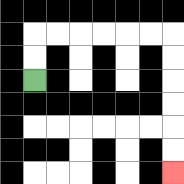{'start': '[1, 3]', 'end': '[7, 7]', 'path_directions': 'U,U,R,R,R,R,R,R,D,D,D,D,D,D', 'path_coordinates': '[[1, 3], [1, 2], [1, 1], [2, 1], [3, 1], [4, 1], [5, 1], [6, 1], [7, 1], [7, 2], [7, 3], [7, 4], [7, 5], [7, 6], [7, 7]]'}